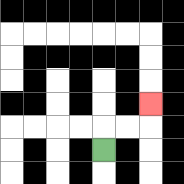{'start': '[4, 6]', 'end': '[6, 4]', 'path_directions': 'U,R,R,U', 'path_coordinates': '[[4, 6], [4, 5], [5, 5], [6, 5], [6, 4]]'}